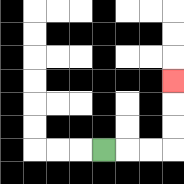{'start': '[4, 6]', 'end': '[7, 3]', 'path_directions': 'R,R,R,U,U,U', 'path_coordinates': '[[4, 6], [5, 6], [6, 6], [7, 6], [7, 5], [7, 4], [7, 3]]'}